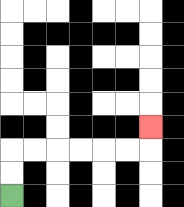{'start': '[0, 8]', 'end': '[6, 5]', 'path_directions': 'U,U,R,R,R,R,R,R,U', 'path_coordinates': '[[0, 8], [0, 7], [0, 6], [1, 6], [2, 6], [3, 6], [4, 6], [5, 6], [6, 6], [6, 5]]'}